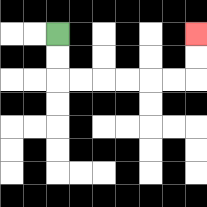{'start': '[2, 1]', 'end': '[8, 1]', 'path_directions': 'D,D,R,R,R,R,R,R,U,U', 'path_coordinates': '[[2, 1], [2, 2], [2, 3], [3, 3], [4, 3], [5, 3], [6, 3], [7, 3], [8, 3], [8, 2], [8, 1]]'}